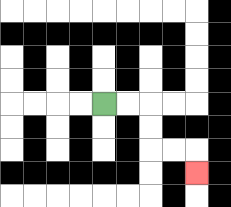{'start': '[4, 4]', 'end': '[8, 7]', 'path_directions': 'R,R,D,D,R,R,D', 'path_coordinates': '[[4, 4], [5, 4], [6, 4], [6, 5], [6, 6], [7, 6], [8, 6], [8, 7]]'}